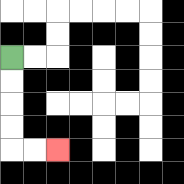{'start': '[0, 2]', 'end': '[2, 6]', 'path_directions': 'D,D,D,D,R,R', 'path_coordinates': '[[0, 2], [0, 3], [0, 4], [0, 5], [0, 6], [1, 6], [2, 6]]'}